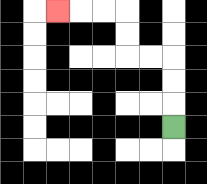{'start': '[7, 5]', 'end': '[2, 0]', 'path_directions': 'U,U,U,L,L,U,U,L,L,L', 'path_coordinates': '[[7, 5], [7, 4], [7, 3], [7, 2], [6, 2], [5, 2], [5, 1], [5, 0], [4, 0], [3, 0], [2, 0]]'}